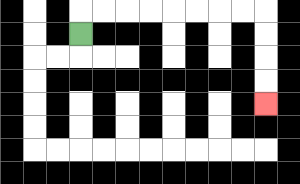{'start': '[3, 1]', 'end': '[11, 4]', 'path_directions': 'U,R,R,R,R,R,R,R,R,D,D,D,D', 'path_coordinates': '[[3, 1], [3, 0], [4, 0], [5, 0], [6, 0], [7, 0], [8, 0], [9, 0], [10, 0], [11, 0], [11, 1], [11, 2], [11, 3], [11, 4]]'}